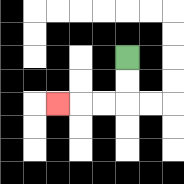{'start': '[5, 2]', 'end': '[2, 4]', 'path_directions': 'D,D,L,L,L', 'path_coordinates': '[[5, 2], [5, 3], [5, 4], [4, 4], [3, 4], [2, 4]]'}